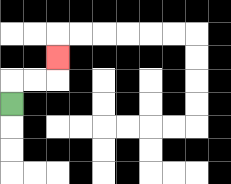{'start': '[0, 4]', 'end': '[2, 2]', 'path_directions': 'U,R,R,U', 'path_coordinates': '[[0, 4], [0, 3], [1, 3], [2, 3], [2, 2]]'}